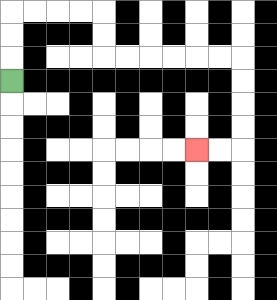{'start': '[0, 3]', 'end': '[8, 6]', 'path_directions': 'U,U,U,R,R,R,R,D,D,R,R,R,R,R,R,D,D,D,D,L,L', 'path_coordinates': '[[0, 3], [0, 2], [0, 1], [0, 0], [1, 0], [2, 0], [3, 0], [4, 0], [4, 1], [4, 2], [5, 2], [6, 2], [7, 2], [8, 2], [9, 2], [10, 2], [10, 3], [10, 4], [10, 5], [10, 6], [9, 6], [8, 6]]'}